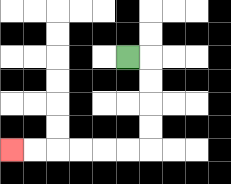{'start': '[5, 2]', 'end': '[0, 6]', 'path_directions': 'R,D,D,D,D,L,L,L,L,L,L', 'path_coordinates': '[[5, 2], [6, 2], [6, 3], [6, 4], [6, 5], [6, 6], [5, 6], [4, 6], [3, 6], [2, 6], [1, 6], [0, 6]]'}